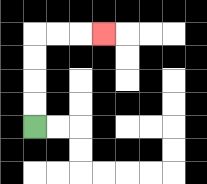{'start': '[1, 5]', 'end': '[4, 1]', 'path_directions': 'U,U,U,U,R,R,R', 'path_coordinates': '[[1, 5], [1, 4], [1, 3], [1, 2], [1, 1], [2, 1], [3, 1], [4, 1]]'}